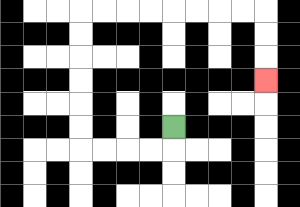{'start': '[7, 5]', 'end': '[11, 3]', 'path_directions': 'D,L,L,L,L,U,U,U,U,U,U,R,R,R,R,R,R,R,R,D,D,D', 'path_coordinates': '[[7, 5], [7, 6], [6, 6], [5, 6], [4, 6], [3, 6], [3, 5], [3, 4], [3, 3], [3, 2], [3, 1], [3, 0], [4, 0], [5, 0], [6, 0], [7, 0], [8, 0], [9, 0], [10, 0], [11, 0], [11, 1], [11, 2], [11, 3]]'}